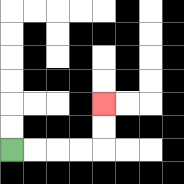{'start': '[0, 6]', 'end': '[4, 4]', 'path_directions': 'R,R,R,R,U,U', 'path_coordinates': '[[0, 6], [1, 6], [2, 6], [3, 6], [4, 6], [4, 5], [4, 4]]'}